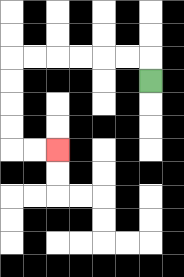{'start': '[6, 3]', 'end': '[2, 6]', 'path_directions': 'U,L,L,L,L,L,L,D,D,D,D,R,R', 'path_coordinates': '[[6, 3], [6, 2], [5, 2], [4, 2], [3, 2], [2, 2], [1, 2], [0, 2], [0, 3], [0, 4], [0, 5], [0, 6], [1, 6], [2, 6]]'}